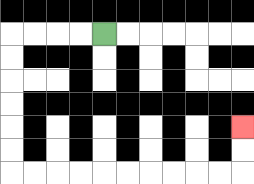{'start': '[4, 1]', 'end': '[10, 5]', 'path_directions': 'L,L,L,L,D,D,D,D,D,D,R,R,R,R,R,R,R,R,R,R,U,U', 'path_coordinates': '[[4, 1], [3, 1], [2, 1], [1, 1], [0, 1], [0, 2], [0, 3], [0, 4], [0, 5], [0, 6], [0, 7], [1, 7], [2, 7], [3, 7], [4, 7], [5, 7], [6, 7], [7, 7], [8, 7], [9, 7], [10, 7], [10, 6], [10, 5]]'}